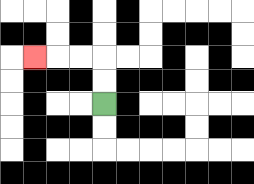{'start': '[4, 4]', 'end': '[1, 2]', 'path_directions': 'U,U,L,L,L', 'path_coordinates': '[[4, 4], [4, 3], [4, 2], [3, 2], [2, 2], [1, 2]]'}